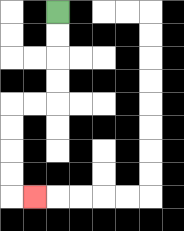{'start': '[2, 0]', 'end': '[1, 8]', 'path_directions': 'D,D,D,D,L,L,D,D,D,D,R', 'path_coordinates': '[[2, 0], [2, 1], [2, 2], [2, 3], [2, 4], [1, 4], [0, 4], [0, 5], [0, 6], [0, 7], [0, 8], [1, 8]]'}